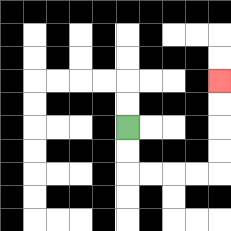{'start': '[5, 5]', 'end': '[9, 3]', 'path_directions': 'D,D,R,R,R,R,U,U,U,U', 'path_coordinates': '[[5, 5], [5, 6], [5, 7], [6, 7], [7, 7], [8, 7], [9, 7], [9, 6], [9, 5], [9, 4], [9, 3]]'}